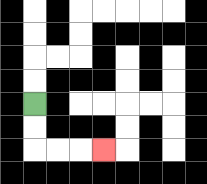{'start': '[1, 4]', 'end': '[4, 6]', 'path_directions': 'D,D,R,R,R', 'path_coordinates': '[[1, 4], [1, 5], [1, 6], [2, 6], [3, 6], [4, 6]]'}